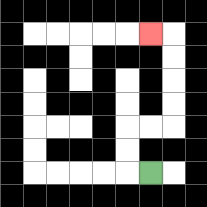{'start': '[6, 7]', 'end': '[6, 1]', 'path_directions': 'L,U,U,R,R,U,U,U,U,L', 'path_coordinates': '[[6, 7], [5, 7], [5, 6], [5, 5], [6, 5], [7, 5], [7, 4], [7, 3], [7, 2], [7, 1], [6, 1]]'}